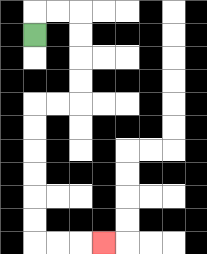{'start': '[1, 1]', 'end': '[4, 10]', 'path_directions': 'U,R,R,D,D,D,D,L,L,D,D,D,D,D,D,R,R,R', 'path_coordinates': '[[1, 1], [1, 0], [2, 0], [3, 0], [3, 1], [3, 2], [3, 3], [3, 4], [2, 4], [1, 4], [1, 5], [1, 6], [1, 7], [1, 8], [1, 9], [1, 10], [2, 10], [3, 10], [4, 10]]'}